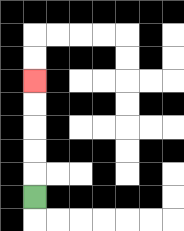{'start': '[1, 8]', 'end': '[1, 3]', 'path_directions': 'U,U,U,U,U', 'path_coordinates': '[[1, 8], [1, 7], [1, 6], [1, 5], [1, 4], [1, 3]]'}